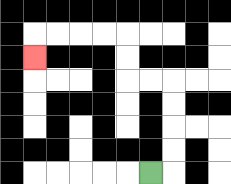{'start': '[6, 7]', 'end': '[1, 2]', 'path_directions': 'R,U,U,U,U,L,L,U,U,L,L,L,L,D', 'path_coordinates': '[[6, 7], [7, 7], [7, 6], [7, 5], [7, 4], [7, 3], [6, 3], [5, 3], [5, 2], [5, 1], [4, 1], [3, 1], [2, 1], [1, 1], [1, 2]]'}